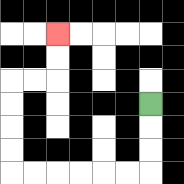{'start': '[6, 4]', 'end': '[2, 1]', 'path_directions': 'D,D,D,L,L,L,L,L,L,U,U,U,U,R,R,U,U', 'path_coordinates': '[[6, 4], [6, 5], [6, 6], [6, 7], [5, 7], [4, 7], [3, 7], [2, 7], [1, 7], [0, 7], [0, 6], [0, 5], [0, 4], [0, 3], [1, 3], [2, 3], [2, 2], [2, 1]]'}